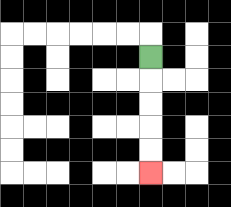{'start': '[6, 2]', 'end': '[6, 7]', 'path_directions': 'D,D,D,D,D', 'path_coordinates': '[[6, 2], [6, 3], [6, 4], [6, 5], [6, 6], [6, 7]]'}